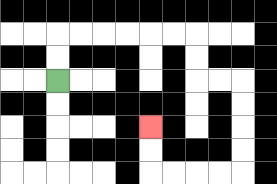{'start': '[2, 3]', 'end': '[6, 5]', 'path_directions': 'U,U,R,R,R,R,R,R,D,D,R,R,D,D,D,D,L,L,L,L,U,U', 'path_coordinates': '[[2, 3], [2, 2], [2, 1], [3, 1], [4, 1], [5, 1], [6, 1], [7, 1], [8, 1], [8, 2], [8, 3], [9, 3], [10, 3], [10, 4], [10, 5], [10, 6], [10, 7], [9, 7], [8, 7], [7, 7], [6, 7], [6, 6], [6, 5]]'}